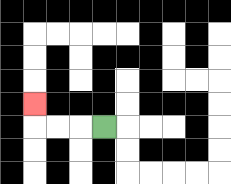{'start': '[4, 5]', 'end': '[1, 4]', 'path_directions': 'L,L,L,U', 'path_coordinates': '[[4, 5], [3, 5], [2, 5], [1, 5], [1, 4]]'}